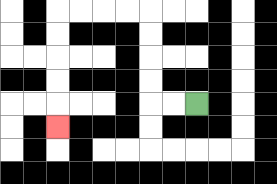{'start': '[8, 4]', 'end': '[2, 5]', 'path_directions': 'L,L,U,U,U,U,L,L,L,L,D,D,D,D,D', 'path_coordinates': '[[8, 4], [7, 4], [6, 4], [6, 3], [6, 2], [6, 1], [6, 0], [5, 0], [4, 0], [3, 0], [2, 0], [2, 1], [2, 2], [2, 3], [2, 4], [2, 5]]'}